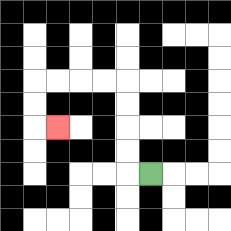{'start': '[6, 7]', 'end': '[2, 5]', 'path_directions': 'L,U,U,U,U,L,L,L,L,D,D,R', 'path_coordinates': '[[6, 7], [5, 7], [5, 6], [5, 5], [5, 4], [5, 3], [4, 3], [3, 3], [2, 3], [1, 3], [1, 4], [1, 5], [2, 5]]'}